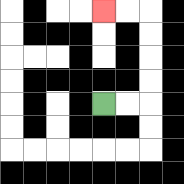{'start': '[4, 4]', 'end': '[4, 0]', 'path_directions': 'R,R,U,U,U,U,L,L', 'path_coordinates': '[[4, 4], [5, 4], [6, 4], [6, 3], [6, 2], [6, 1], [6, 0], [5, 0], [4, 0]]'}